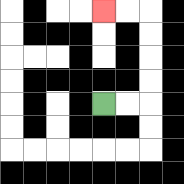{'start': '[4, 4]', 'end': '[4, 0]', 'path_directions': 'R,R,U,U,U,U,L,L', 'path_coordinates': '[[4, 4], [5, 4], [6, 4], [6, 3], [6, 2], [6, 1], [6, 0], [5, 0], [4, 0]]'}